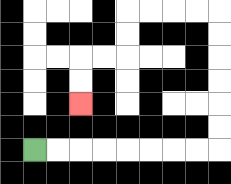{'start': '[1, 6]', 'end': '[3, 4]', 'path_directions': 'R,R,R,R,R,R,R,R,U,U,U,U,U,U,L,L,L,L,D,D,L,L,D,D', 'path_coordinates': '[[1, 6], [2, 6], [3, 6], [4, 6], [5, 6], [6, 6], [7, 6], [8, 6], [9, 6], [9, 5], [9, 4], [9, 3], [9, 2], [9, 1], [9, 0], [8, 0], [7, 0], [6, 0], [5, 0], [5, 1], [5, 2], [4, 2], [3, 2], [3, 3], [3, 4]]'}